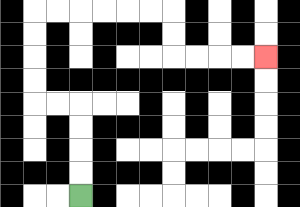{'start': '[3, 8]', 'end': '[11, 2]', 'path_directions': 'U,U,U,U,L,L,U,U,U,U,R,R,R,R,R,R,D,D,R,R,R,R', 'path_coordinates': '[[3, 8], [3, 7], [3, 6], [3, 5], [3, 4], [2, 4], [1, 4], [1, 3], [1, 2], [1, 1], [1, 0], [2, 0], [3, 0], [4, 0], [5, 0], [6, 0], [7, 0], [7, 1], [7, 2], [8, 2], [9, 2], [10, 2], [11, 2]]'}